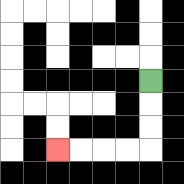{'start': '[6, 3]', 'end': '[2, 6]', 'path_directions': 'D,D,D,L,L,L,L', 'path_coordinates': '[[6, 3], [6, 4], [6, 5], [6, 6], [5, 6], [4, 6], [3, 6], [2, 6]]'}